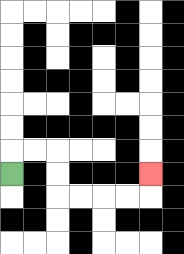{'start': '[0, 7]', 'end': '[6, 7]', 'path_directions': 'U,R,R,D,D,R,R,R,R,U', 'path_coordinates': '[[0, 7], [0, 6], [1, 6], [2, 6], [2, 7], [2, 8], [3, 8], [4, 8], [5, 8], [6, 8], [6, 7]]'}